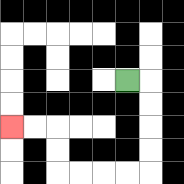{'start': '[5, 3]', 'end': '[0, 5]', 'path_directions': 'R,D,D,D,D,L,L,L,L,U,U,L,L', 'path_coordinates': '[[5, 3], [6, 3], [6, 4], [6, 5], [6, 6], [6, 7], [5, 7], [4, 7], [3, 7], [2, 7], [2, 6], [2, 5], [1, 5], [0, 5]]'}